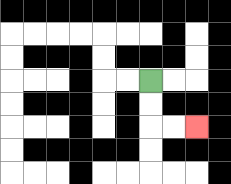{'start': '[6, 3]', 'end': '[8, 5]', 'path_directions': 'D,D,R,R', 'path_coordinates': '[[6, 3], [6, 4], [6, 5], [7, 5], [8, 5]]'}